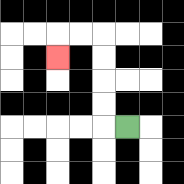{'start': '[5, 5]', 'end': '[2, 2]', 'path_directions': 'L,U,U,U,U,L,L,D', 'path_coordinates': '[[5, 5], [4, 5], [4, 4], [4, 3], [4, 2], [4, 1], [3, 1], [2, 1], [2, 2]]'}